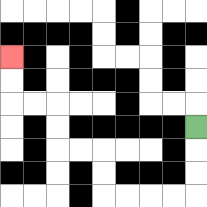{'start': '[8, 5]', 'end': '[0, 2]', 'path_directions': 'D,D,D,L,L,L,L,U,U,L,L,U,U,L,L,U,U', 'path_coordinates': '[[8, 5], [8, 6], [8, 7], [8, 8], [7, 8], [6, 8], [5, 8], [4, 8], [4, 7], [4, 6], [3, 6], [2, 6], [2, 5], [2, 4], [1, 4], [0, 4], [0, 3], [0, 2]]'}